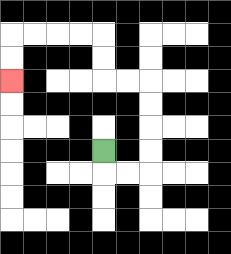{'start': '[4, 6]', 'end': '[0, 3]', 'path_directions': 'D,R,R,U,U,U,U,L,L,U,U,L,L,L,L,D,D', 'path_coordinates': '[[4, 6], [4, 7], [5, 7], [6, 7], [6, 6], [6, 5], [6, 4], [6, 3], [5, 3], [4, 3], [4, 2], [4, 1], [3, 1], [2, 1], [1, 1], [0, 1], [0, 2], [0, 3]]'}